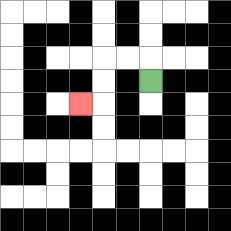{'start': '[6, 3]', 'end': '[3, 4]', 'path_directions': 'U,L,L,D,D,L', 'path_coordinates': '[[6, 3], [6, 2], [5, 2], [4, 2], [4, 3], [4, 4], [3, 4]]'}